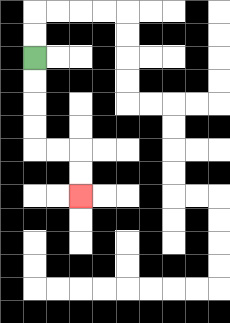{'start': '[1, 2]', 'end': '[3, 8]', 'path_directions': 'D,D,D,D,R,R,D,D', 'path_coordinates': '[[1, 2], [1, 3], [1, 4], [1, 5], [1, 6], [2, 6], [3, 6], [3, 7], [3, 8]]'}